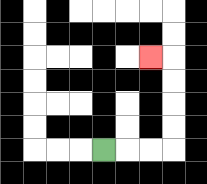{'start': '[4, 6]', 'end': '[6, 2]', 'path_directions': 'R,R,R,U,U,U,U,L', 'path_coordinates': '[[4, 6], [5, 6], [6, 6], [7, 6], [7, 5], [7, 4], [7, 3], [7, 2], [6, 2]]'}